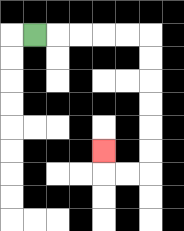{'start': '[1, 1]', 'end': '[4, 6]', 'path_directions': 'R,R,R,R,R,D,D,D,D,D,D,L,L,U', 'path_coordinates': '[[1, 1], [2, 1], [3, 1], [4, 1], [5, 1], [6, 1], [6, 2], [6, 3], [6, 4], [6, 5], [6, 6], [6, 7], [5, 7], [4, 7], [4, 6]]'}